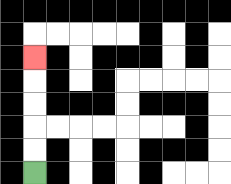{'start': '[1, 7]', 'end': '[1, 2]', 'path_directions': 'U,U,U,U,U', 'path_coordinates': '[[1, 7], [1, 6], [1, 5], [1, 4], [1, 3], [1, 2]]'}